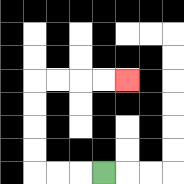{'start': '[4, 7]', 'end': '[5, 3]', 'path_directions': 'L,L,L,U,U,U,U,R,R,R,R', 'path_coordinates': '[[4, 7], [3, 7], [2, 7], [1, 7], [1, 6], [1, 5], [1, 4], [1, 3], [2, 3], [3, 3], [4, 3], [5, 3]]'}